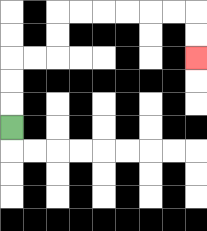{'start': '[0, 5]', 'end': '[8, 2]', 'path_directions': 'U,U,U,R,R,U,U,R,R,R,R,R,R,D,D', 'path_coordinates': '[[0, 5], [0, 4], [0, 3], [0, 2], [1, 2], [2, 2], [2, 1], [2, 0], [3, 0], [4, 0], [5, 0], [6, 0], [7, 0], [8, 0], [8, 1], [8, 2]]'}